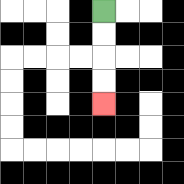{'start': '[4, 0]', 'end': '[4, 4]', 'path_directions': 'D,D,D,D', 'path_coordinates': '[[4, 0], [4, 1], [4, 2], [4, 3], [4, 4]]'}